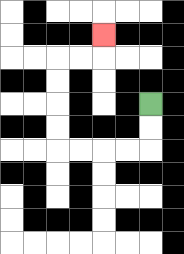{'start': '[6, 4]', 'end': '[4, 1]', 'path_directions': 'D,D,L,L,L,L,U,U,U,U,R,R,U', 'path_coordinates': '[[6, 4], [6, 5], [6, 6], [5, 6], [4, 6], [3, 6], [2, 6], [2, 5], [2, 4], [2, 3], [2, 2], [3, 2], [4, 2], [4, 1]]'}